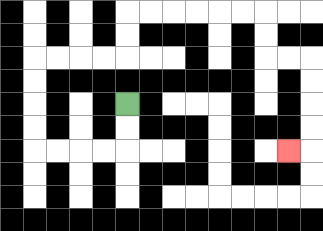{'start': '[5, 4]', 'end': '[12, 6]', 'path_directions': 'D,D,L,L,L,L,U,U,U,U,R,R,R,R,U,U,R,R,R,R,R,R,D,D,R,R,D,D,D,D,L', 'path_coordinates': '[[5, 4], [5, 5], [5, 6], [4, 6], [3, 6], [2, 6], [1, 6], [1, 5], [1, 4], [1, 3], [1, 2], [2, 2], [3, 2], [4, 2], [5, 2], [5, 1], [5, 0], [6, 0], [7, 0], [8, 0], [9, 0], [10, 0], [11, 0], [11, 1], [11, 2], [12, 2], [13, 2], [13, 3], [13, 4], [13, 5], [13, 6], [12, 6]]'}